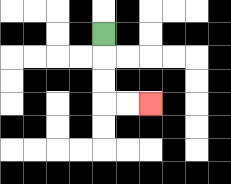{'start': '[4, 1]', 'end': '[6, 4]', 'path_directions': 'D,D,D,R,R', 'path_coordinates': '[[4, 1], [4, 2], [4, 3], [4, 4], [5, 4], [6, 4]]'}